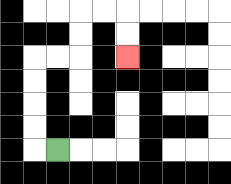{'start': '[2, 6]', 'end': '[5, 2]', 'path_directions': 'L,U,U,U,U,R,R,U,U,R,R,D,D', 'path_coordinates': '[[2, 6], [1, 6], [1, 5], [1, 4], [1, 3], [1, 2], [2, 2], [3, 2], [3, 1], [3, 0], [4, 0], [5, 0], [5, 1], [5, 2]]'}